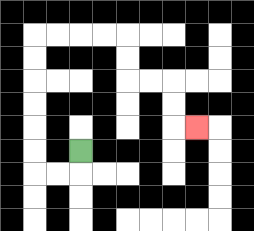{'start': '[3, 6]', 'end': '[8, 5]', 'path_directions': 'D,L,L,U,U,U,U,U,U,R,R,R,R,D,D,R,R,D,D,R', 'path_coordinates': '[[3, 6], [3, 7], [2, 7], [1, 7], [1, 6], [1, 5], [1, 4], [1, 3], [1, 2], [1, 1], [2, 1], [3, 1], [4, 1], [5, 1], [5, 2], [5, 3], [6, 3], [7, 3], [7, 4], [7, 5], [8, 5]]'}